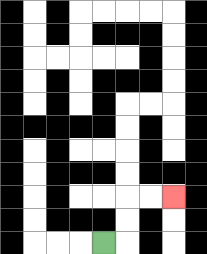{'start': '[4, 10]', 'end': '[7, 8]', 'path_directions': 'R,U,U,R,R', 'path_coordinates': '[[4, 10], [5, 10], [5, 9], [5, 8], [6, 8], [7, 8]]'}